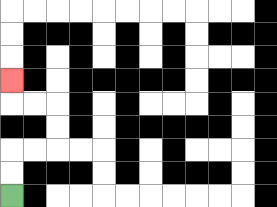{'start': '[0, 8]', 'end': '[0, 3]', 'path_directions': 'U,U,R,R,U,U,L,L,U', 'path_coordinates': '[[0, 8], [0, 7], [0, 6], [1, 6], [2, 6], [2, 5], [2, 4], [1, 4], [0, 4], [0, 3]]'}